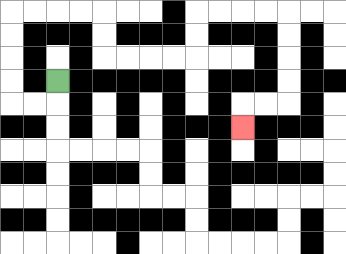{'start': '[2, 3]', 'end': '[10, 5]', 'path_directions': 'D,L,L,U,U,U,U,R,R,R,R,D,D,R,R,R,R,U,U,R,R,R,R,D,D,D,D,L,L,D', 'path_coordinates': '[[2, 3], [2, 4], [1, 4], [0, 4], [0, 3], [0, 2], [0, 1], [0, 0], [1, 0], [2, 0], [3, 0], [4, 0], [4, 1], [4, 2], [5, 2], [6, 2], [7, 2], [8, 2], [8, 1], [8, 0], [9, 0], [10, 0], [11, 0], [12, 0], [12, 1], [12, 2], [12, 3], [12, 4], [11, 4], [10, 4], [10, 5]]'}